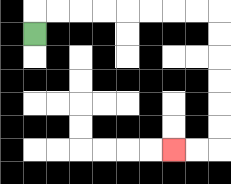{'start': '[1, 1]', 'end': '[7, 6]', 'path_directions': 'U,R,R,R,R,R,R,R,R,D,D,D,D,D,D,L,L', 'path_coordinates': '[[1, 1], [1, 0], [2, 0], [3, 0], [4, 0], [5, 0], [6, 0], [7, 0], [8, 0], [9, 0], [9, 1], [9, 2], [9, 3], [9, 4], [9, 5], [9, 6], [8, 6], [7, 6]]'}